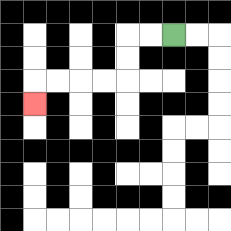{'start': '[7, 1]', 'end': '[1, 4]', 'path_directions': 'L,L,D,D,L,L,L,L,D', 'path_coordinates': '[[7, 1], [6, 1], [5, 1], [5, 2], [5, 3], [4, 3], [3, 3], [2, 3], [1, 3], [1, 4]]'}